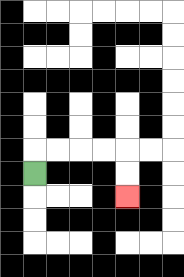{'start': '[1, 7]', 'end': '[5, 8]', 'path_directions': 'U,R,R,R,R,D,D', 'path_coordinates': '[[1, 7], [1, 6], [2, 6], [3, 6], [4, 6], [5, 6], [5, 7], [5, 8]]'}